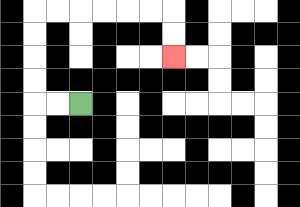{'start': '[3, 4]', 'end': '[7, 2]', 'path_directions': 'L,L,U,U,U,U,R,R,R,R,R,R,D,D', 'path_coordinates': '[[3, 4], [2, 4], [1, 4], [1, 3], [1, 2], [1, 1], [1, 0], [2, 0], [3, 0], [4, 0], [5, 0], [6, 0], [7, 0], [7, 1], [7, 2]]'}